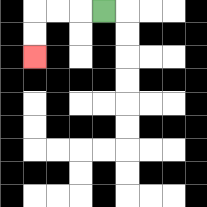{'start': '[4, 0]', 'end': '[1, 2]', 'path_directions': 'L,L,L,D,D', 'path_coordinates': '[[4, 0], [3, 0], [2, 0], [1, 0], [1, 1], [1, 2]]'}